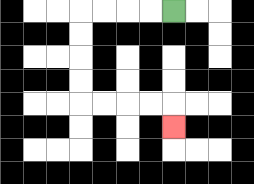{'start': '[7, 0]', 'end': '[7, 5]', 'path_directions': 'L,L,L,L,D,D,D,D,R,R,R,R,D', 'path_coordinates': '[[7, 0], [6, 0], [5, 0], [4, 0], [3, 0], [3, 1], [3, 2], [3, 3], [3, 4], [4, 4], [5, 4], [6, 4], [7, 4], [7, 5]]'}